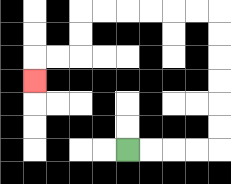{'start': '[5, 6]', 'end': '[1, 3]', 'path_directions': 'R,R,R,R,U,U,U,U,U,U,L,L,L,L,L,L,D,D,L,L,D', 'path_coordinates': '[[5, 6], [6, 6], [7, 6], [8, 6], [9, 6], [9, 5], [9, 4], [9, 3], [9, 2], [9, 1], [9, 0], [8, 0], [7, 0], [6, 0], [5, 0], [4, 0], [3, 0], [3, 1], [3, 2], [2, 2], [1, 2], [1, 3]]'}